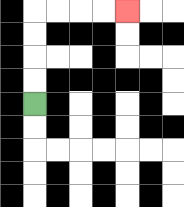{'start': '[1, 4]', 'end': '[5, 0]', 'path_directions': 'U,U,U,U,R,R,R,R', 'path_coordinates': '[[1, 4], [1, 3], [1, 2], [1, 1], [1, 0], [2, 0], [3, 0], [4, 0], [5, 0]]'}